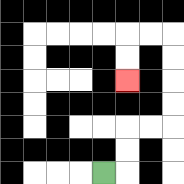{'start': '[4, 7]', 'end': '[5, 3]', 'path_directions': 'R,U,U,R,R,U,U,U,U,L,L,D,D', 'path_coordinates': '[[4, 7], [5, 7], [5, 6], [5, 5], [6, 5], [7, 5], [7, 4], [7, 3], [7, 2], [7, 1], [6, 1], [5, 1], [5, 2], [5, 3]]'}